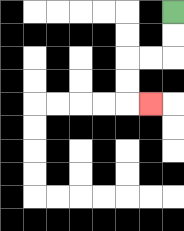{'start': '[7, 0]', 'end': '[6, 4]', 'path_directions': 'D,D,L,L,D,D,R', 'path_coordinates': '[[7, 0], [7, 1], [7, 2], [6, 2], [5, 2], [5, 3], [5, 4], [6, 4]]'}